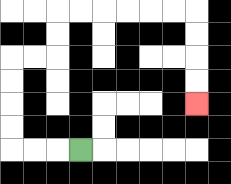{'start': '[3, 6]', 'end': '[8, 4]', 'path_directions': 'L,L,L,U,U,U,U,R,R,U,U,R,R,R,R,R,R,D,D,D,D', 'path_coordinates': '[[3, 6], [2, 6], [1, 6], [0, 6], [0, 5], [0, 4], [0, 3], [0, 2], [1, 2], [2, 2], [2, 1], [2, 0], [3, 0], [4, 0], [5, 0], [6, 0], [7, 0], [8, 0], [8, 1], [8, 2], [8, 3], [8, 4]]'}